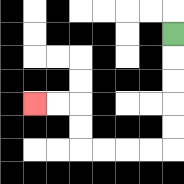{'start': '[7, 1]', 'end': '[1, 4]', 'path_directions': 'D,D,D,D,D,L,L,L,L,U,U,L,L', 'path_coordinates': '[[7, 1], [7, 2], [7, 3], [7, 4], [7, 5], [7, 6], [6, 6], [5, 6], [4, 6], [3, 6], [3, 5], [3, 4], [2, 4], [1, 4]]'}